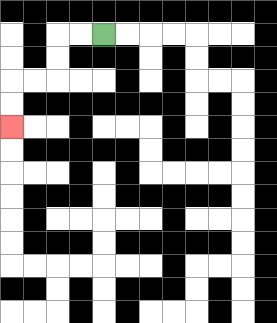{'start': '[4, 1]', 'end': '[0, 5]', 'path_directions': 'L,L,D,D,L,L,D,D', 'path_coordinates': '[[4, 1], [3, 1], [2, 1], [2, 2], [2, 3], [1, 3], [0, 3], [0, 4], [0, 5]]'}